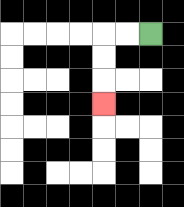{'start': '[6, 1]', 'end': '[4, 4]', 'path_directions': 'L,L,D,D,D', 'path_coordinates': '[[6, 1], [5, 1], [4, 1], [4, 2], [4, 3], [4, 4]]'}